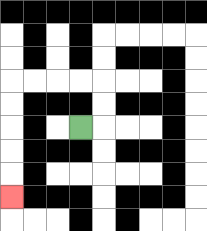{'start': '[3, 5]', 'end': '[0, 8]', 'path_directions': 'R,U,U,L,L,L,L,D,D,D,D,D', 'path_coordinates': '[[3, 5], [4, 5], [4, 4], [4, 3], [3, 3], [2, 3], [1, 3], [0, 3], [0, 4], [0, 5], [0, 6], [0, 7], [0, 8]]'}